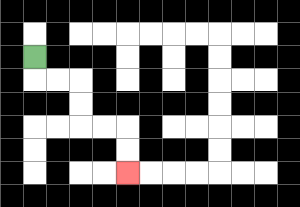{'start': '[1, 2]', 'end': '[5, 7]', 'path_directions': 'D,R,R,D,D,R,R,D,D', 'path_coordinates': '[[1, 2], [1, 3], [2, 3], [3, 3], [3, 4], [3, 5], [4, 5], [5, 5], [5, 6], [5, 7]]'}